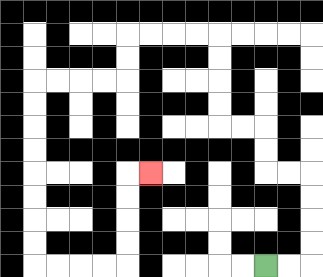{'start': '[11, 11]', 'end': '[6, 7]', 'path_directions': 'R,R,U,U,U,U,L,L,U,U,L,L,U,U,U,U,L,L,L,L,D,D,L,L,L,L,D,D,D,D,D,D,D,D,R,R,R,R,U,U,U,U,R', 'path_coordinates': '[[11, 11], [12, 11], [13, 11], [13, 10], [13, 9], [13, 8], [13, 7], [12, 7], [11, 7], [11, 6], [11, 5], [10, 5], [9, 5], [9, 4], [9, 3], [9, 2], [9, 1], [8, 1], [7, 1], [6, 1], [5, 1], [5, 2], [5, 3], [4, 3], [3, 3], [2, 3], [1, 3], [1, 4], [1, 5], [1, 6], [1, 7], [1, 8], [1, 9], [1, 10], [1, 11], [2, 11], [3, 11], [4, 11], [5, 11], [5, 10], [5, 9], [5, 8], [5, 7], [6, 7]]'}